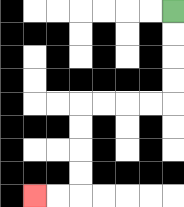{'start': '[7, 0]', 'end': '[1, 8]', 'path_directions': 'D,D,D,D,L,L,L,L,D,D,D,D,L,L', 'path_coordinates': '[[7, 0], [7, 1], [7, 2], [7, 3], [7, 4], [6, 4], [5, 4], [4, 4], [3, 4], [3, 5], [3, 6], [3, 7], [3, 8], [2, 8], [1, 8]]'}